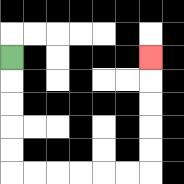{'start': '[0, 2]', 'end': '[6, 2]', 'path_directions': 'D,D,D,D,D,R,R,R,R,R,R,U,U,U,U,U', 'path_coordinates': '[[0, 2], [0, 3], [0, 4], [0, 5], [0, 6], [0, 7], [1, 7], [2, 7], [3, 7], [4, 7], [5, 7], [6, 7], [6, 6], [6, 5], [6, 4], [6, 3], [6, 2]]'}